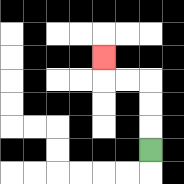{'start': '[6, 6]', 'end': '[4, 2]', 'path_directions': 'U,U,U,L,L,U', 'path_coordinates': '[[6, 6], [6, 5], [6, 4], [6, 3], [5, 3], [4, 3], [4, 2]]'}